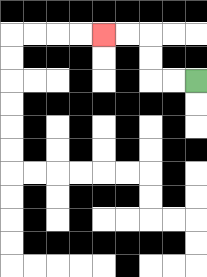{'start': '[8, 3]', 'end': '[4, 1]', 'path_directions': 'L,L,U,U,L,L', 'path_coordinates': '[[8, 3], [7, 3], [6, 3], [6, 2], [6, 1], [5, 1], [4, 1]]'}